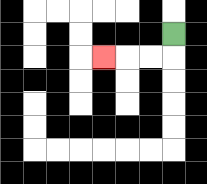{'start': '[7, 1]', 'end': '[4, 2]', 'path_directions': 'D,L,L,L', 'path_coordinates': '[[7, 1], [7, 2], [6, 2], [5, 2], [4, 2]]'}